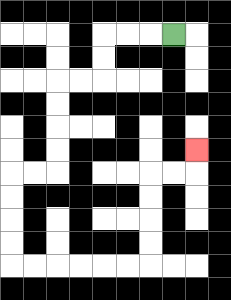{'start': '[7, 1]', 'end': '[8, 6]', 'path_directions': 'L,L,L,D,D,L,L,D,D,D,D,L,L,D,D,D,D,R,R,R,R,R,R,U,U,U,U,R,R,U', 'path_coordinates': '[[7, 1], [6, 1], [5, 1], [4, 1], [4, 2], [4, 3], [3, 3], [2, 3], [2, 4], [2, 5], [2, 6], [2, 7], [1, 7], [0, 7], [0, 8], [0, 9], [0, 10], [0, 11], [1, 11], [2, 11], [3, 11], [4, 11], [5, 11], [6, 11], [6, 10], [6, 9], [6, 8], [6, 7], [7, 7], [8, 7], [8, 6]]'}